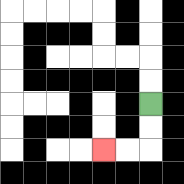{'start': '[6, 4]', 'end': '[4, 6]', 'path_directions': 'D,D,L,L', 'path_coordinates': '[[6, 4], [6, 5], [6, 6], [5, 6], [4, 6]]'}